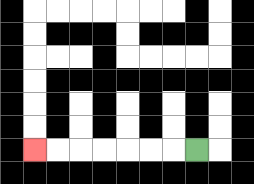{'start': '[8, 6]', 'end': '[1, 6]', 'path_directions': 'L,L,L,L,L,L,L', 'path_coordinates': '[[8, 6], [7, 6], [6, 6], [5, 6], [4, 6], [3, 6], [2, 6], [1, 6]]'}